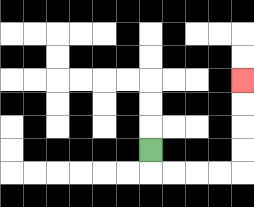{'start': '[6, 6]', 'end': '[10, 3]', 'path_directions': 'D,R,R,R,R,U,U,U,U', 'path_coordinates': '[[6, 6], [6, 7], [7, 7], [8, 7], [9, 7], [10, 7], [10, 6], [10, 5], [10, 4], [10, 3]]'}